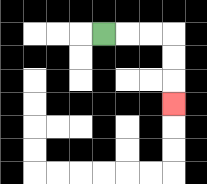{'start': '[4, 1]', 'end': '[7, 4]', 'path_directions': 'R,R,R,D,D,D', 'path_coordinates': '[[4, 1], [5, 1], [6, 1], [7, 1], [7, 2], [7, 3], [7, 4]]'}